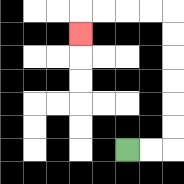{'start': '[5, 6]', 'end': '[3, 1]', 'path_directions': 'R,R,U,U,U,U,U,U,L,L,L,L,D', 'path_coordinates': '[[5, 6], [6, 6], [7, 6], [7, 5], [7, 4], [7, 3], [7, 2], [7, 1], [7, 0], [6, 0], [5, 0], [4, 0], [3, 0], [3, 1]]'}